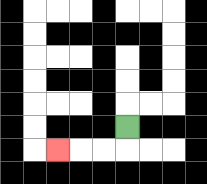{'start': '[5, 5]', 'end': '[2, 6]', 'path_directions': 'D,L,L,L', 'path_coordinates': '[[5, 5], [5, 6], [4, 6], [3, 6], [2, 6]]'}